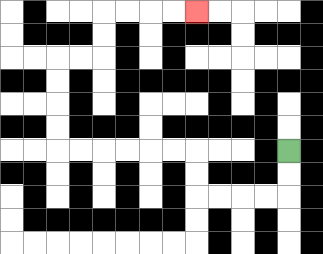{'start': '[12, 6]', 'end': '[8, 0]', 'path_directions': 'D,D,L,L,L,L,U,U,L,L,L,L,L,L,U,U,U,U,R,R,U,U,R,R,R,R', 'path_coordinates': '[[12, 6], [12, 7], [12, 8], [11, 8], [10, 8], [9, 8], [8, 8], [8, 7], [8, 6], [7, 6], [6, 6], [5, 6], [4, 6], [3, 6], [2, 6], [2, 5], [2, 4], [2, 3], [2, 2], [3, 2], [4, 2], [4, 1], [4, 0], [5, 0], [6, 0], [7, 0], [8, 0]]'}